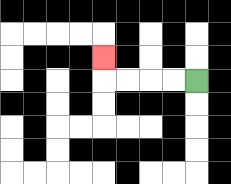{'start': '[8, 3]', 'end': '[4, 2]', 'path_directions': 'L,L,L,L,U', 'path_coordinates': '[[8, 3], [7, 3], [6, 3], [5, 3], [4, 3], [4, 2]]'}